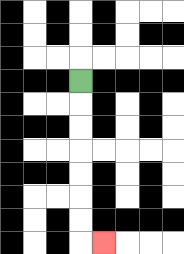{'start': '[3, 3]', 'end': '[4, 10]', 'path_directions': 'D,D,D,D,D,D,D,R', 'path_coordinates': '[[3, 3], [3, 4], [3, 5], [3, 6], [3, 7], [3, 8], [3, 9], [3, 10], [4, 10]]'}